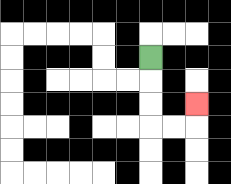{'start': '[6, 2]', 'end': '[8, 4]', 'path_directions': 'D,D,D,R,R,U', 'path_coordinates': '[[6, 2], [6, 3], [6, 4], [6, 5], [7, 5], [8, 5], [8, 4]]'}